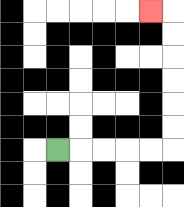{'start': '[2, 6]', 'end': '[6, 0]', 'path_directions': 'R,R,R,R,R,U,U,U,U,U,U,L', 'path_coordinates': '[[2, 6], [3, 6], [4, 6], [5, 6], [6, 6], [7, 6], [7, 5], [7, 4], [7, 3], [7, 2], [7, 1], [7, 0], [6, 0]]'}